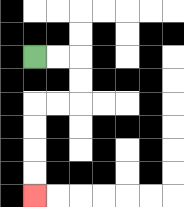{'start': '[1, 2]', 'end': '[1, 8]', 'path_directions': 'R,R,D,D,L,L,D,D,D,D', 'path_coordinates': '[[1, 2], [2, 2], [3, 2], [3, 3], [3, 4], [2, 4], [1, 4], [1, 5], [1, 6], [1, 7], [1, 8]]'}